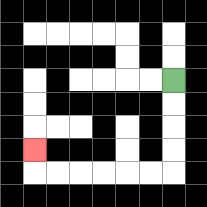{'start': '[7, 3]', 'end': '[1, 6]', 'path_directions': 'D,D,D,D,L,L,L,L,L,L,U', 'path_coordinates': '[[7, 3], [7, 4], [7, 5], [7, 6], [7, 7], [6, 7], [5, 7], [4, 7], [3, 7], [2, 7], [1, 7], [1, 6]]'}